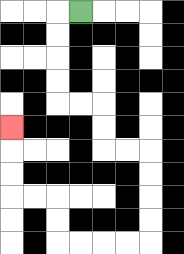{'start': '[3, 0]', 'end': '[0, 5]', 'path_directions': 'L,D,D,D,D,R,R,D,D,R,R,D,D,D,D,L,L,L,L,U,U,L,L,U,U,U', 'path_coordinates': '[[3, 0], [2, 0], [2, 1], [2, 2], [2, 3], [2, 4], [3, 4], [4, 4], [4, 5], [4, 6], [5, 6], [6, 6], [6, 7], [6, 8], [6, 9], [6, 10], [5, 10], [4, 10], [3, 10], [2, 10], [2, 9], [2, 8], [1, 8], [0, 8], [0, 7], [0, 6], [0, 5]]'}